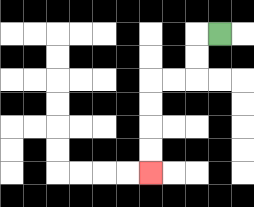{'start': '[9, 1]', 'end': '[6, 7]', 'path_directions': 'L,D,D,L,L,D,D,D,D', 'path_coordinates': '[[9, 1], [8, 1], [8, 2], [8, 3], [7, 3], [6, 3], [6, 4], [6, 5], [6, 6], [6, 7]]'}